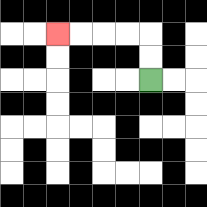{'start': '[6, 3]', 'end': '[2, 1]', 'path_directions': 'U,U,L,L,L,L', 'path_coordinates': '[[6, 3], [6, 2], [6, 1], [5, 1], [4, 1], [3, 1], [2, 1]]'}